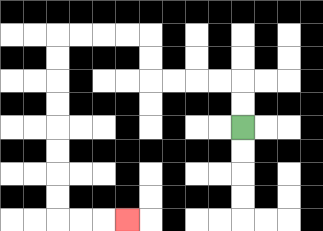{'start': '[10, 5]', 'end': '[5, 9]', 'path_directions': 'U,U,L,L,L,L,U,U,L,L,L,L,D,D,D,D,D,D,D,D,R,R,R', 'path_coordinates': '[[10, 5], [10, 4], [10, 3], [9, 3], [8, 3], [7, 3], [6, 3], [6, 2], [6, 1], [5, 1], [4, 1], [3, 1], [2, 1], [2, 2], [2, 3], [2, 4], [2, 5], [2, 6], [2, 7], [2, 8], [2, 9], [3, 9], [4, 9], [5, 9]]'}